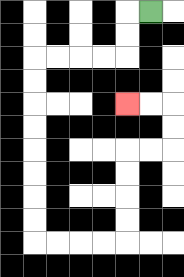{'start': '[6, 0]', 'end': '[5, 4]', 'path_directions': 'L,D,D,L,L,L,L,D,D,D,D,D,D,D,D,R,R,R,R,U,U,U,U,R,R,U,U,L,L', 'path_coordinates': '[[6, 0], [5, 0], [5, 1], [5, 2], [4, 2], [3, 2], [2, 2], [1, 2], [1, 3], [1, 4], [1, 5], [1, 6], [1, 7], [1, 8], [1, 9], [1, 10], [2, 10], [3, 10], [4, 10], [5, 10], [5, 9], [5, 8], [5, 7], [5, 6], [6, 6], [7, 6], [7, 5], [7, 4], [6, 4], [5, 4]]'}